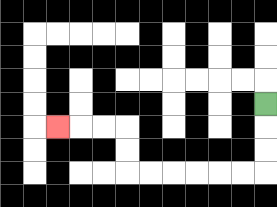{'start': '[11, 4]', 'end': '[2, 5]', 'path_directions': 'D,D,D,L,L,L,L,L,L,U,U,L,L,L', 'path_coordinates': '[[11, 4], [11, 5], [11, 6], [11, 7], [10, 7], [9, 7], [8, 7], [7, 7], [6, 7], [5, 7], [5, 6], [5, 5], [4, 5], [3, 5], [2, 5]]'}